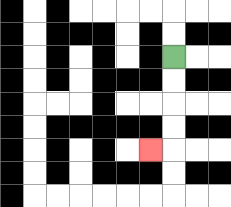{'start': '[7, 2]', 'end': '[6, 6]', 'path_directions': 'D,D,D,D,L', 'path_coordinates': '[[7, 2], [7, 3], [7, 4], [7, 5], [7, 6], [6, 6]]'}